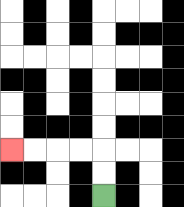{'start': '[4, 8]', 'end': '[0, 6]', 'path_directions': 'U,U,L,L,L,L', 'path_coordinates': '[[4, 8], [4, 7], [4, 6], [3, 6], [2, 6], [1, 6], [0, 6]]'}